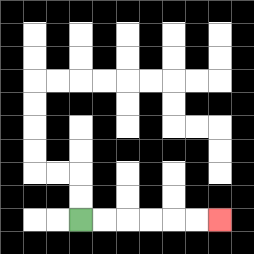{'start': '[3, 9]', 'end': '[9, 9]', 'path_directions': 'R,R,R,R,R,R', 'path_coordinates': '[[3, 9], [4, 9], [5, 9], [6, 9], [7, 9], [8, 9], [9, 9]]'}